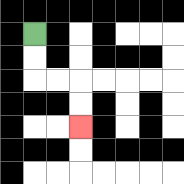{'start': '[1, 1]', 'end': '[3, 5]', 'path_directions': 'D,D,R,R,D,D', 'path_coordinates': '[[1, 1], [1, 2], [1, 3], [2, 3], [3, 3], [3, 4], [3, 5]]'}